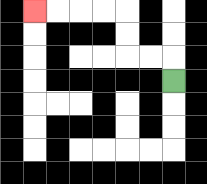{'start': '[7, 3]', 'end': '[1, 0]', 'path_directions': 'U,L,L,U,U,L,L,L,L', 'path_coordinates': '[[7, 3], [7, 2], [6, 2], [5, 2], [5, 1], [5, 0], [4, 0], [3, 0], [2, 0], [1, 0]]'}